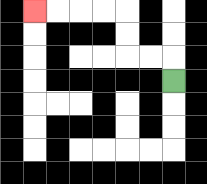{'start': '[7, 3]', 'end': '[1, 0]', 'path_directions': 'U,L,L,U,U,L,L,L,L', 'path_coordinates': '[[7, 3], [7, 2], [6, 2], [5, 2], [5, 1], [5, 0], [4, 0], [3, 0], [2, 0], [1, 0]]'}